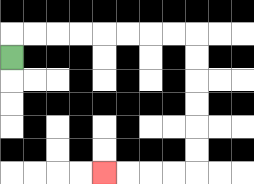{'start': '[0, 2]', 'end': '[4, 7]', 'path_directions': 'U,R,R,R,R,R,R,R,R,D,D,D,D,D,D,L,L,L,L', 'path_coordinates': '[[0, 2], [0, 1], [1, 1], [2, 1], [3, 1], [4, 1], [5, 1], [6, 1], [7, 1], [8, 1], [8, 2], [8, 3], [8, 4], [8, 5], [8, 6], [8, 7], [7, 7], [6, 7], [5, 7], [4, 7]]'}